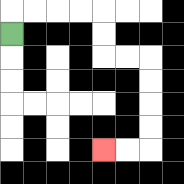{'start': '[0, 1]', 'end': '[4, 6]', 'path_directions': 'U,R,R,R,R,D,D,R,R,D,D,D,D,L,L', 'path_coordinates': '[[0, 1], [0, 0], [1, 0], [2, 0], [3, 0], [4, 0], [4, 1], [4, 2], [5, 2], [6, 2], [6, 3], [6, 4], [6, 5], [6, 6], [5, 6], [4, 6]]'}